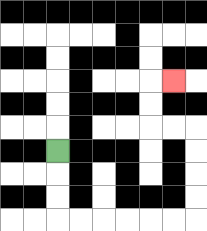{'start': '[2, 6]', 'end': '[7, 3]', 'path_directions': 'D,D,D,R,R,R,R,R,R,U,U,U,U,L,L,U,U,R', 'path_coordinates': '[[2, 6], [2, 7], [2, 8], [2, 9], [3, 9], [4, 9], [5, 9], [6, 9], [7, 9], [8, 9], [8, 8], [8, 7], [8, 6], [8, 5], [7, 5], [6, 5], [6, 4], [6, 3], [7, 3]]'}